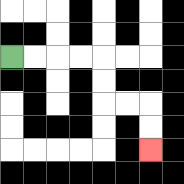{'start': '[0, 2]', 'end': '[6, 6]', 'path_directions': 'R,R,R,R,D,D,R,R,D,D', 'path_coordinates': '[[0, 2], [1, 2], [2, 2], [3, 2], [4, 2], [4, 3], [4, 4], [5, 4], [6, 4], [6, 5], [6, 6]]'}